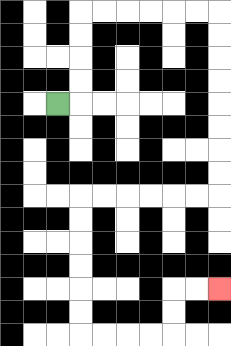{'start': '[2, 4]', 'end': '[9, 12]', 'path_directions': 'R,U,U,U,U,R,R,R,R,R,R,D,D,D,D,D,D,D,D,L,L,L,L,L,L,D,D,D,D,D,D,R,R,R,R,U,U,R,R', 'path_coordinates': '[[2, 4], [3, 4], [3, 3], [3, 2], [3, 1], [3, 0], [4, 0], [5, 0], [6, 0], [7, 0], [8, 0], [9, 0], [9, 1], [9, 2], [9, 3], [9, 4], [9, 5], [9, 6], [9, 7], [9, 8], [8, 8], [7, 8], [6, 8], [5, 8], [4, 8], [3, 8], [3, 9], [3, 10], [3, 11], [3, 12], [3, 13], [3, 14], [4, 14], [5, 14], [6, 14], [7, 14], [7, 13], [7, 12], [8, 12], [9, 12]]'}